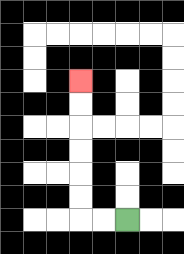{'start': '[5, 9]', 'end': '[3, 3]', 'path_directions': 'L,L,U,U,U,U,U,U', 'path_coordinates': '[[5, 9], [4, 9], [3, 9], [3, 8], [3, 7], [3, 6], [3, 5], [3, 4], [3, 3]]'}